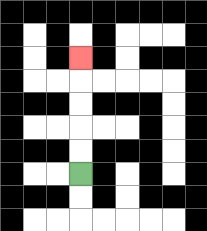{'start': '[3, 7]', 'end': '[3, 2]', 'path_directions': 'U,U,U,U,U', 'path_coordinates': '[[3, 7], [3, 6], [3, 5], [3, 4], [3, 3], [3, 2]]'}